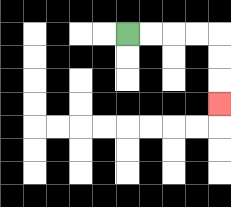{'start': '[5, 1]', 'end': '[9, 4]', 'path_directions': 'R,R,R,R,D,D,D', 'path_coordinates': '[[5, 1], [6, 1], [7, 1], [8, 1], [9, 1], [9, 2], [9, 3], [9, 4]]'}